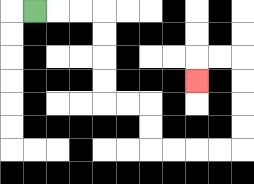{'start': '[1, 0]', 'end': '[8, 3]', 'path_directions': 'R,R,R,D,D,D,D,R,R,D,D,R,R,R,R,U,U,U,U,L,L,D', 'path_coordinates': '[[1, 0], [2, 0], [3, 0], [4, 0], [4, 1], [4, 2], [4, 3], [4, 4], [5, 4], [6, 4], [6, 5], [6, 6], [7, 6], [8, 6], [9, 6], [10, 6], [10, 5], [10, 4], [10, 3], [10, 2], [9, 2], [8, 2], [8, 3]]'}